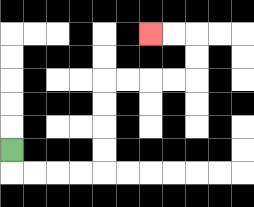{'start': '[0, 6]', 'end': '[6, 1]', 'path_directions': 'D,R,R,R,R,U,U,U,U,R,R,R,R,U,U,L,L', 'path_coordinates': '[[0, 6], [0, 7], [1, 7], [2, 7], [3, 7], [4, 7], [4, 6], [4, 5], [4, 4], [4, 3], [5, 3], [6, 3], [7, 3], [8, 3], [8, 2], [8, 1], [7, 1], [6, 1]]'}